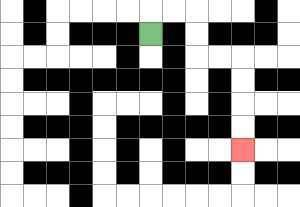{'start': '[6, 1]', 'end': '[10, 6]', 'path_directions': 'U,R,R,D,D,R,R,D,D,D,D', 'path_coordinates': '[[6, 1], [6, 0], [7, 0], [8, 0], [8, 1], [8, 2], [9, 2], [10, 2], [10, 3], [10, 4], [10, 5], [10, 6]]'}